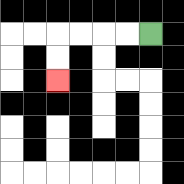{'start': '[6, 1]', 'end': '[2, 3]', 'path_directions': 'L,L,L,L,D,D', 'path_coordinates': '[[6, 1], [5, 1], [4, 1], [3, 1], [2, 1], [2, 2], [2, 3]]'}